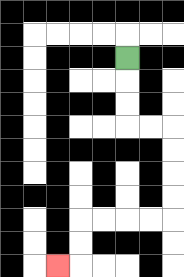{'start': '[5, 2]', 'end': '[2, 11]', 'path_directions': 'D,D,D,R,R,D,D,D,D,L,L,L,L,D,D,L', 'path_coordinates': '[[5, 2], [5, 3], [5, 4], [5, 5], [6, 5], [7, 5], [7, 6], [7, 7], [7, 8], [7, 9], [6, 9], [5, 9], [4, 9], [3, 9], [3, 10], [3, 11], [2, 11]]'}